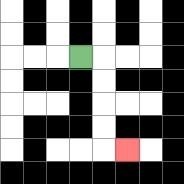{'start': '[3, 2]', 'end': '[5, 6]', 'path_directions': 'R,D,D,D,D,R', 'path_coordinates': '[[3, 2], [4, 2], [4, 3], [4, 4], [4, 5], [4, 6], [5, 6]]'}